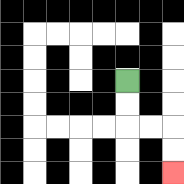{'start': '[5, 3]', 'end': '[7, 7]', 'path_directions': 'D,D,R,R,D,D', 'path_coordinates': '[[5, 3], [5, 4], [5, 5], [6, 5], [7, 5], [7, 6], [7, 7]]'}